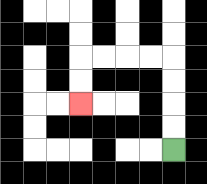{'start': '[7, 6]', 'end': '[3, 4]', 'path_directions': 'U,U,U,U,L,L,L,L,D,D', 'path_coordinates': '[[7, 6], [7, 5], [7, 4], [7, 3], [7, 2], [6, 2], [5, 2], [4, 2], [3, 2], [3, 3], [3, 4]]'}